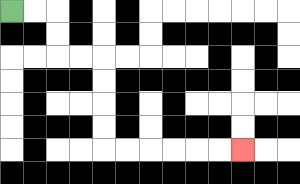{'start': '[0, 0]', 'end': '[10, 6]', 'path_directions': 'R,R,D,D,R,R,D,D,D,D,R,R,R,R,R,R', 'path_coordinates': '[[0, 0], [1, 0], [2, 0], [2, 1], [2, 2], [3, 2], [4, 2], [4, 3], [4, 4], [4, 5], [4, 6], [5, 6], [6, 6], [7, 6], [8, 6], [9, 6], [10, 6]]'}